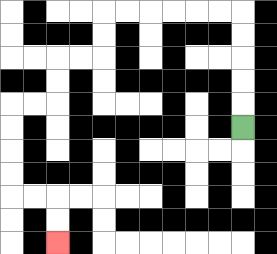{'start': '[10, 5]', 'end': '[2, 10]', 'path_directions': 'U,U,U,U,U,L,L,L,L,L,L,D,D,L,L,D,D,L,L,D,D,D,D,R,R,D,D', 'path_coordinates': '[[10, 5], [10, 4], [10, 3], [10, 2], [10, 1], [10, 0], [9, 0], [8, 0], [7, 0], [6, 0], [5, 0], [4, 0], [4, 1], [4, 2], [3, 2], [2, 2], [2, 3], [2, 4], [1, 4], [0, 4], [0, 5], [0, 6], [0, 7], [0, 8], [1, 8], [2, 8], [2, 9], [2, 10]]'}